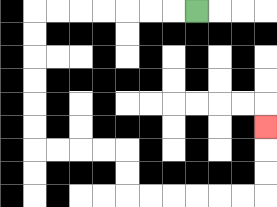{'start': '[8, 0]', 'end': '[11, 5]', 'path_directions': 'L,L,L,L,L,L,L,D,D,D,D,D,D,R,R,R,R,D,D,R,R,R,R,R,R,U,U,U', 'path_coordinates': '[[8, 0], [7, 0], [6, 0], [5, 0], [4, 0], [3, 0], [2, 0], [1, 0], [1, 1], [1, 2], [1, 3], [1, 4], [1, 5], [1, 6], [2, 6], [3, 6], [4, 6], [5, 6], [5, 7], [5, 8], [6, 8], [7, 8], [8, 8], [9, 8], [10, 8], [11, 8], [11, 7], [11, 6], [11, 5]]'}